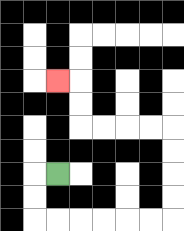{'start': '[2, 7]', 'end': '[2, 3]', 'path_directions': 'L,D,D,R,R,R,R,R,R,U,U,U,U,L,L,L,L,U,U,L', 'path_coordinates': '[[2, 7], [1, 7], [1, 8], [1, 9], [2, 9], [3, 9], [4, 9], [5, 9], [6, 9], [7, 9], [7, 8], [7, 7], [7, 6], [7, 5], [6, 5], [5, 5], [4, 5], [3, 5], [3, 4], [3, 3], [2, 3]]'}